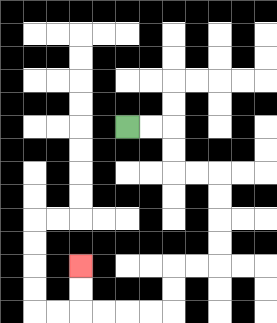{'start': '[5, 5]', 'end': '[3, 11]', 'path_directions': 'R,R,D,D,R,R,D,D,D,D,L,L,D,D,L,L,L,L,U,U', 'path_coordinates': '[[5, 5], [6, 5], [7, 5], [7, 6], [7, 7], [8, 7], [9, 7], [9, 8], [9, 9], [9, 10], [9, 11], [8, 11], [7, 11], [7, 12], [7, 13], [6, 13], [5, 13], [4, 13], [3, 13], [3, 12], [3, 11]]'}